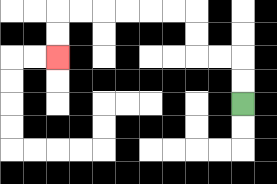{'start': '[10, 4]', 'end': '[2, 2]', 'path_directions': 'U,U,L,L,U,U,L,L,L,L,L,L,D,D', 'path_coordinates': '[[10, 4], [10, 3], [10, 2], [9, 2], [8, 2], [8, 1], [8, 0], [7, 0], [6, 0], [5, 0], [4, 0], [3, 0], [2, 0], [2, 1], [2, 2]]'}